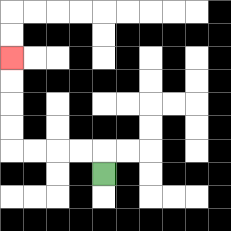{'start': '[4, 7]', 'end': '[0, 2]', 'path_directions': 'U,L,L,L,L,U,U,U,U', 'path_coordinates': '[[4, 7], [4, 6], [3, 6], [2, 6], [1, 6], [0, 6], [0, 5], [0, 4], [0, 3], [0, 2]]'}